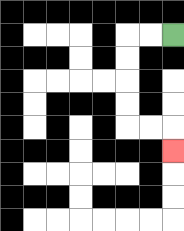{'start': '[7, 1]', 'end': '[7, 6]', 'path_directions': 'L,L,D,D,D,D,R,R,D', 'path_coordinates': '[[7, 1], [6, 1], [5, 1], [5, 2], [5, 3], [5, 4], [5, 5], [6, 5], [7, 5], [7, 6]]'}